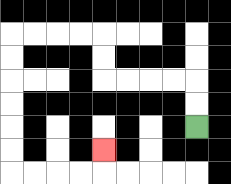{'start': '[8, 5]', 'end': '[4, 6]', 'path_directions': 'U,U,L,L,L,L,U,U,L,L,L,L,D,D,D,D,D,D,R,R,R,R,U', 'path_coordinates': '[[8, 5], [8, 4], [8, 3], [7, 3], [6, 3], [5, 3], [4, 3], [4, 2], [4, 1], [3, 1], [2, 1], [1, 1], [0, 1], [0, 2], [0, 3], [0, 4], [0, 5], [0, 6], [0, 7], [1, 7], [2, 7], [3, 7], [4, 7], [4, 6]]'}